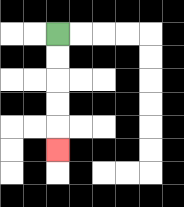{'start': '[2, 1]', 'end': '[2, 6]', 'path_directions': 'D,D,D,D,D', 'path_coordinates': '[[2, 1], [2, 2], [2, 3], [2, 4], [2, 5], [2, 6]]'}